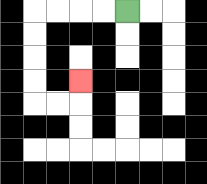{'start': '[5, 0]', 'end': '[3, 3]', 'path_directions': 'L,L,L,L,D,D,D,D,R,R,U', 'path_coordinates': '[[5, 0], [4, 0], [3, 0], [2, 0], [1, 0], [1, 1], [1, 2], [1, 3], [1, 4], [2, 4], [3, 4], [3, 3]]'}